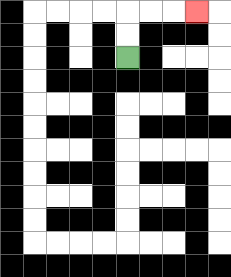{'start': '[5, 2]', 'end': '[8, 0]', 'path_directions': 'U,U,R,R,R', 'path_coordinates': '[[5, 2], [5, 1], [5, 0], [6, 0], [7, 0], [8, 0]]'}